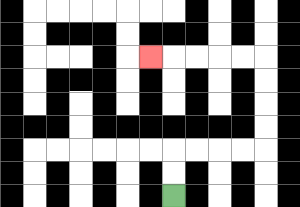{'start': '[7, 8]', 'end': '[6, 2]', 'path_directions': 'U,U,R,R,R,R,U,U,U,U,L,L,L,L,L', 'path_coordinates': '[[7, 8], [7, 7], [7, 6], [8, 6], [9, 6], [10, 6], [11, 6], [11, 5], [11, 4], [11, 3], [11, 2], [10, 2], [9, 2], [8, 2], [7, 2], [6, 2]]'}